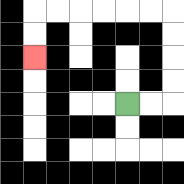{'start': '[5, 4]', 'end': '[1, 2]', 'path_directions': 'R,R,U,U,U,U,L,L,L,L,L,L,D,D', 'path_coordinates': '[[5, 4], [6, 4], [7, 4], [7, 3], [7, 2], [7, 1], [7, 0], [6, 0], [5, 0], [4, 0], [3, 0], [2, 0], [1, 0], [1, 1], [1, 2]]'}